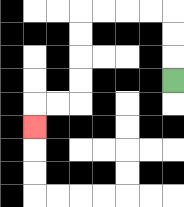{'start': '[7, 3]', 'end': '[1, 5]', 'path_directions': 'U,U,U,L,L,L,L,D,D,D,D,L,L,D', 'path_coordinates': '[[7, 3], [7, 2], [7, 1], [7, 0], [6, 0], [5, 0], [4, 0], [3, 0], [3, 1], [3, 2], [3, 3], [3, 4], [2, 4], [1, 4], [1, 5]]'}